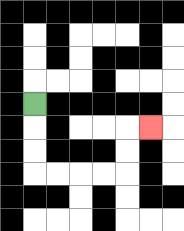{'start': '[1, 4]', 'end': '[6, 5]', 'path_directions': 'D,D,D,R,R,R,R,U,U,R', 'path_coordinates': '[[1, 4], [1, 5], [1, 6], [1, 7], [2, 7], [3, 7], [4, 7], [5, 7], [5, 6], [5, 5], [6, 5]]'}